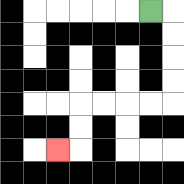{'start': '[6, 0]', 'end': '[2, 6]', 'path_directions': 'R,D,D,D,D,L,L,L,L,D,D,L', 'path_coordinates': '[[6, 0], [7, 0], [7, 1], [7, 2], [7, 3], [7, 4], [6, 4], [5, 4], [4, 4], [3, 4], [3, 5], [3, 6], [2, 6]]'}